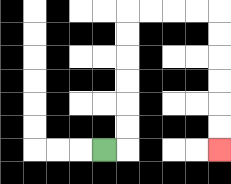{'start': '[4, 6]', 'end': '[9, 6]', 'path_directions': 'R,U,U,U,U,U,U,R,R,R,R,D,D,D,D,D,D', 'path_coordinates': '[[4, 6], [5, 6], [5, 5], [5, 4], [5, 3], [5, 2], [5, 1], [5, 0], [6, 0], [7, 0], [8, 0], [9, 0], [9, 1], [9, 2], [9, 3], [9, 4], [9, 5], [9, 6]]'}